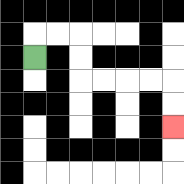{'start': '[1, 2]', 'end': '[7, 5]', 'path_directions': 'U,R,R,D,D,R,R,R,R,D,D', 'path_coordinates': '[[1, 2], [1, 1], [2, 1], [3, 1], [3, 2], [3, 3], [4, 3], [5, 3], [6, 3], [7, 3], [7, 4], [7, 5]]'}